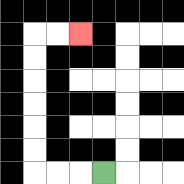{'start': '[4, 7]', 'end': '[3, 1]', 'path_directions': 'L,L,L,U,U,U,U,U,U,R,R', 'path_coordinates': '[[4, 7], [3, 7], [2, 7], [1, 7], [1, 6], [1, 5], [1, 4], [1, 3], [1, 2], [1, 1], [2, 1], [3, 1]]'}